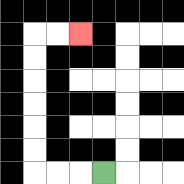{'start': '[4, 7]', 'end': '[3, 1]', 'path_directions': 'L,L,L,U,U,U,U,U,U,R,R', 'path_coordinates': '[[4, 7], [3, 7], [2, 7], [1, 7], [1, 6], [1, 5], [1, 4], [1, 3], [1, 2], [1, 1], [2, 1], [3, 1]]'}